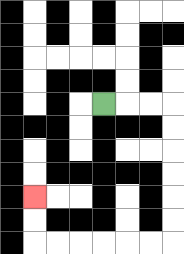{'start': '[4, 4]', 'end': '[1, 8]', 'path_directions': 'R,R,R,D,D,D,D,D,D,L,L,L,L,L,L,U,U', 'path_coordinates': '[[4, 4], [5, 4], [6, 4], [7, 4], [7, 5], [7, 6], [7, 7], [7, 8], [7, 9], [7, 10], [6, 10], [5, 10], [4, 10], [3, 10], [2, 10], [1, 10], [1, 9], [1, 8]]'}